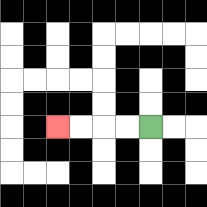{'start': '[6, 5]', 'end': '[2, 5]', 'path_directions': 'L,L,L,L', 'path_coordinates': '[[6, 5], [5, 5], [4, 5], [3, 5], [2, 5]]'}